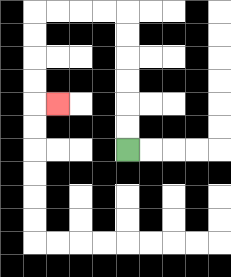{'start': '[5, 6]', 'end': '[2, 4]', 'path_directions': 'U,U,U,U,U,U,L,L,L,L,D,D,D,D,R', 'path_coordinates': '[[5, 6], [5, 5], [5, 4], [5, 3], [5, 2], [5, 1], [5, 0], [4, 0], [3, 0], [2, 0], [1, 0], [1, 1], [1, 2], [1, 3], [1, 4], [2, 4]]'}